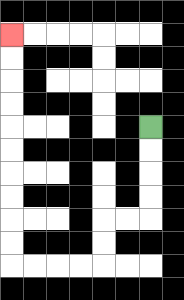{'start': '[6, 5]', 'end': '[0, 1]', 'path_directions': 'D,D,D,D,L,L,D,D,L,L,L,L,U,U,U,U,U,U,U,U,U,U', 'path_coordinates': '[[6, 5], [6, 6], [6, 7], [6, 8], [6, 9], [5, 9], [4, 9], [4, 10], [4, 11], [3, 11], [2, 11], [1, 11], [0, 11], [0, 10], [0, 9], [0, 8], [0, 7], [0, 6], [0, 5], [0, 4], [0, 3], [0, 2], [0, 1]]'}